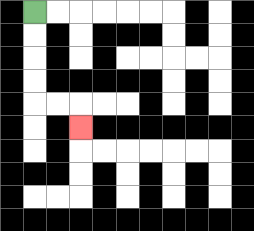{'start': '[1, 0]', 'end': '[3, 5]', 'path_directions': 'D,D,D,D,R,R,D', 'path_coordinates': '[[1, 0], [1, 1], [1, 2], [1, 3], [1, 4], [2, 4], [3, 4], [3, 5]]'}